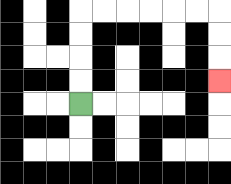{'start': '[3, 4]', 'end': '[9, 3]', 'path_directions': 'U,U,U,U,R,R,R,R,R,R,D,D,D', 'path_coordinates': '[[3, 4], [3, 3], [3, 2], [3, 1], [3, 0], [4, 0], [5, 0], [6, 0], [7, 0], [8, 0], [9, 0], [9, 1], [9, 2], [9, 3]]'}